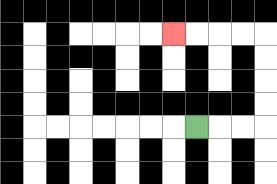{'start': '[8, 5]', 'end': '[7, 1]', 'path_directions': 'R,R,R,U,U,U,U,L,L,L,L', 'path_coordinates': '[[8, 5], [9, 5], [10, 5], [11, 5], [11, 4], [11, 3], [11, 2], [11, 1], [10, 1], [9, 1], [8, 1], [7, 1]]'}